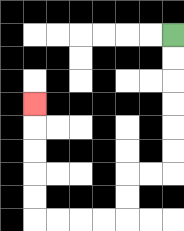{'start': '[7, 1]', 'end': '[1, 4]', 'path_directions': 'D,D,D,D,D,D,L,L,D,D,L,L,L,L,U,U,U,U,U', 'path_coordinates': '[[7, 1], [7, 2], [7, 3], [7, 4], [7, 5], [7, 6], [7, 7], [6, 7], [5, 7], [5, 8], [5, 9], [4, 9], [3, 9], [2, 9], [1, 9], [1, 8], [1, 7], [1, 6], [1, 5], [1, 4]]'}